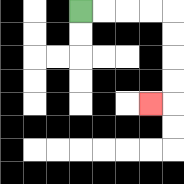{'start': '[3, 0]', 'end': '[6, 4]', 'path_directions': 'R,R,R,R,D,D,D,D,L', 'path_coordinates': '[[3, 0], [4, 0], [5, 0], [6, 0], [7, 0], [7, 1], [7, 2], [7, 3], [7, 4], [6, 4]]'}